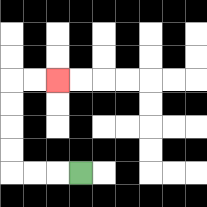{'start': '[3, 7]', 'end': '[2, 3]', 'path_directions': 'L,L,L,U,U,U,U,R,R', 'path_coordinates': '[[3, 7], [2, 7], [1, 7], [0, 7], [0, 6], [0, 5], [0, 4], [0, 3], [1, 3], [2, 3]]'}